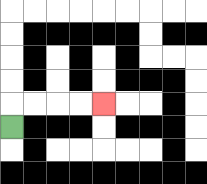{'start': '[0, 5]', 'end': '[4, 4]', 'path_directions': 'U,R,R,R,R', 'path_coordinates': '[[0, 5], [0, 4], [1, 4], [2, 4], [3, 4], [4, 4]]'}